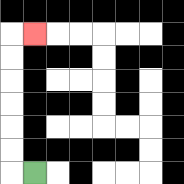{'start': '[1, 7]', 'end': '[1, 1]', 'path_directions': 'L,U,U,U,U,U,U,R', 'path_coordinates': '[[1, 7], [0, 7], [0, 6], [0, 5], [0, 4], [0, 3], [0, 2], [0, 1], [1, 1]]'}